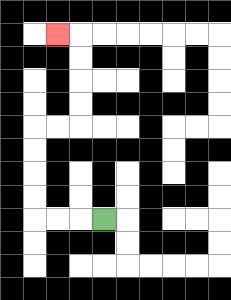{'start': '[4, 9]', 'end': '[2, 1]', 'path_directions': 'L,L,L,U,U,U,U,R,R,U,U,U,U,L', 'path_coordinates': '[[4, 9], [3, 9], [2, 9], [1, 9], [1, 8], [1, 7], [1, 6], [1, 5], [2, 5], [3, 5], [3, 4], [3, 3], [3, 2], [3, 1], [2, 1]]'}